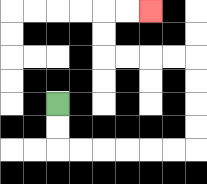{'start': '[2, 4]', 'end': '[6, 0]', 'path_directions': 'D,D,R,R,R,R,R,R,U,U,U,U,L,L,L,L,U,U,R,R', 'path_coordinates': '[[2, 4], [2, 5], [2, 6], [3, 6], [4, 6], [5, 6], [6, 6], [7, 6], [8, 6], [8, 5], [8, 4], [8, 3], [8, 2], [7, 2], [6, 2], [5, 2], [4, 2], [4, 1], [4, 0], [5, 0], [6, 0]]'}